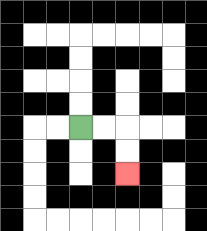{'start': '[3, 5]', 'end': '[5, 7]', 'path_directions': 'R,R,D,D', 'path_coordinates': '[[3, 5], [4, 5], [5, 5], [5, 6], [5, 7]]'}